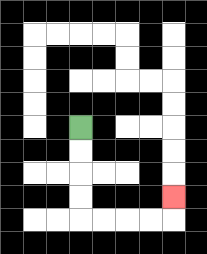{'start': '[3, 5]', 'end': '[7, 8]', 'path_directions': 'D,D,D,D,R,R,R,R,U', 'path_coordinates': '[[3, 5], [3, 6], [3, 7], [3, 8], [3, 9], [4, 9], [5, 9], [6, 9], [7, 9], [7, 8]]'}